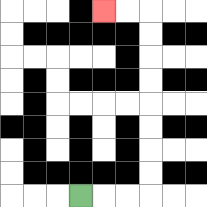{'start': '[3, 8]', 'end': '[4, 0]', 'path_directions': 'R,R,R,U,U,U,U,U,U,U,U,L,L', 'path_coordinates': '[[3, 8], [4, 8], [5, 8], [6, 8], [6, 7], [6, 6], [6, 5], [6, 4], [6, 3], [6, 2], [6, 1], [6, 0], [5, 0], [4, 0]]'}